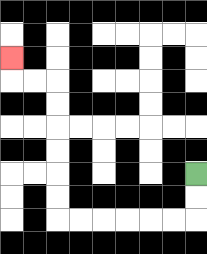{'start': '[8, 7]', 'end': '[0, 2]', 'path_directions': 'D,D,L,L,L,L,L,L,U,U,U,U,U,U,L,L,U', 'path_coordinates': '[[8, 7], [8, 8], [8, 9], [7, 9], [6, 9], [5, 9], [4, 9], [3, 9], [2, 9], [2, 8], [2, 7], [2, 6], [2, 5], [2, 4], [2, 3], [1, 3], [0, 3], [0, 2]]'}